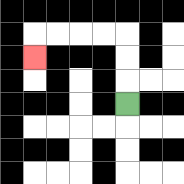{'start': '[5, 4]', 'end': '[1, 2]', 'path_directions': 'U,U,U,L,L,L,L,D', 'path_coordinates': '[[5, 4], [5, 3], [5, 2], [5, 1], [4, 1], [3, 1], [2, 1], [1, 1], [1, 2]]'}